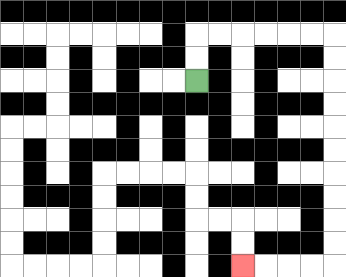{'start': '[8, 3]', 'end': '[10, 11]', 'path_directions': 'U,U,R,R,R,R,R,R,D,D,D,D,D,D,D,D,D,D,L,L,L,L', 'path_coordinates': '[[8, 3], [8, 2], [8, 1], [9, 1], [10, 1], [11, 1], [12, 1], [13, 1], [14, 1], [14, 2], [14, 3], [14, 4], [14, 5], [14, 6], [14, 7], [14, 8], [14, 9], [14, 10], [14, 11], [13, 11], [12, 11], [11, 11], [10, 11]]'}